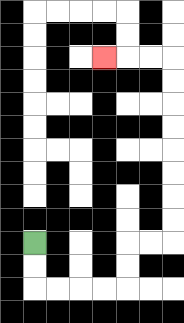{'start': '[1, 10]', 'end': '[4, 2]', 'path_directions': 'D,D,R,R,R,R,U,U,R,R,U,U,U,U,U,U,U,U,L,L,L', 'path_coordinates': '[[1, 10], [1, 11], [1, 12], [2, 12], [3, 12], [4, 12], [5, 12], [5, 11], [5, 10], [6, 10], [7, 10], [7, 9], [7, 8], [7, 7], [7, 6], [7, 5], [7, 4], [7, 3], [7, 2], [6, 2], [5, 2], [4, 2]]'}